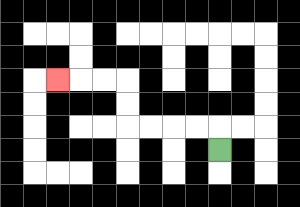{'start': '[9, 6]', 'end': '[2, 3]', 'path_directions': 'U,L,L,L,L,U,U,L,L,L', 'path_coordinates': '[[9, 6], [9, 5], [8, 5], [7, 5], [6, 5], [5, 5], [5, 4], [5, 3], [4, 3], [3, 3], [2, 3]]'}